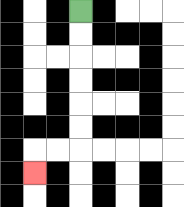{'start': '[3, 0]', 'end': '[1, 7]', 'path_directions': 'D,D,D,D,D,D,L,L,D', 'path_coordinates': '[[3, 0], [3, 1], [3, 2], [3, 3], [3, 4], [3, 5], [3, 6], [2, 6], [1, 6], [1, 7]]'}